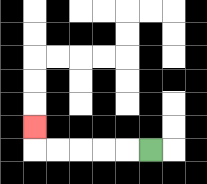{'start': '[6, 6]', 'end': '[1, 5]', 'path_directions': 'L,L,L,L,L,U', 'path_coordinates': '[[6, 6], [5, 6], [4, 6], [3, 6], [2, 6], [1, 6], [1, 5]]'}